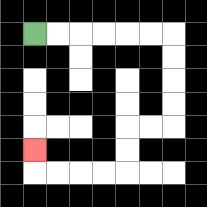{'start': '[1, 1]', 'end': '[1, 6]', 'path_directions': 'R,R,R,R,R,R,D,D,D,D,L,L,D,D,L,L,L,L,U', 'path_coordinates': '[[1, 1], [2, 1], [3, 1], [4, 1], [5, 1], [6, 1], [7, 1], [7, 2], [7, 3], [7, 4], [7, 5], [6, 5], [5, 5], [5, 6], [5, 7], [4, 7], [3, 7], [2, 7], [1, 7], [1, 6]]'}